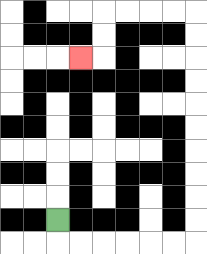{'start': '[2, 9]', 'end': '[3, 2]', 'path_directions': 'D,R,R,R,R,R,R,U,U,U,U,U,U,U,U,U,U,L,L,L,L,D,D,L', 'path_coordinates': '[[2, 9], [2, 10], [3, 10], [4, 10], [5, 10], [6, 10], [7, 10], [8, 10], [8, 9], [8, 8], [8, 7], [8, 6], [8, 5], [8, 4], [8, 3], [8, 2], [8, 1], [8, 0], [7, 0], [6, 0], [5, 0], [4, 0], [4, 1], [4, 2], [3, 2]]'}